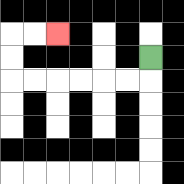{'start': '[6, 2]', 'end': '[2, 1]', 'path_directions': 'D,L,L,L,L,L,L,U,U,R,R', 'path_coordinates': '[[6, 2], [6, 3], [5, 3], [4, 3], [3, 3], [2, 3], [1, 3], [0, 3], [0, 2], [0, 1], [1, 1], [2, 1]]'}